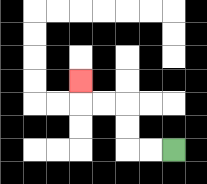{'start': '[7, 6]', 'end': '[3, 3]', 'path_directions': 'L,L,U,U,L,L,U', 'path_coordinates': '[[7, 6], [6, 6], [5, 6], [5, 5], [5, 4], [4, 4], [3, 4], [3, 3]]'}